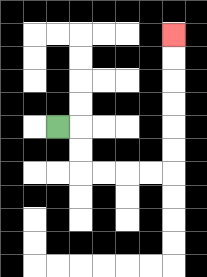{'start': '[2, 5]', 'end': '[7, 1]', 'path_directions': 'R,D,D,R,R,R,R,U,U,U,U,U,U', 'path_coordinates': '[[2, 5], [3, 5], [3, 6], [3, 7], [4, 7], [5, 7], [6, 7], [7, 7], [7, 6], [7, 5], [7, 4], [7, 3], [7, 2], [7, 1]]'}